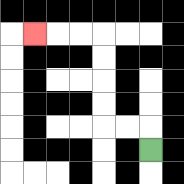{'start': '[6, 6]', 'end': '[1, 1]', 'path_directions': 'U,L,L,U,U,U,U,L,L,L', 'path_coordinates': '[[6, 6], [6, 5], [5, 5], [4, 5], [4, 4], [4, 3], [4, 2], [4, 1], [3, 1], [2, 1], [1, 1]]'}